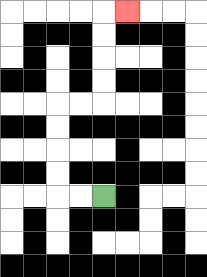{'start': '[4, 8]', 'end': '[5, 0]', 'path_directions': 'L,L,U,U,U,U,R,R,U,U,U,U,R', 'path_coordinates': '[[4, 8], [3, 8], [2, 8], [2, 7], [2, 6], [2, 5], [2, 4], [3, 4], [4, 4], [4, 3], [4, 2], [4, 1], [4, 0], [5, 0]]'}